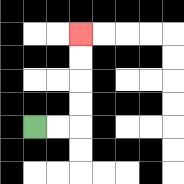{'start': '[1, 5]', 'end': '[3, 1]', 'path_directions': 'R,R,U,U,U,U', 'path_coordinates': '[[1, 5], [2, 5], [3, 5], [3, 4], [3, 3], [3, 2], [3, 1]]'}